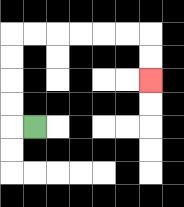{'start': '[1, 5]', 'end': '[6, 3]', 'path_directions': 'L,U,U,U,U,R,R,R,R,R,R,D,D', 'path_coordinates': '[[1, 5], [0, 5], [0, 4], [0, 3], [0, 2], [0, 1], [1, 1], [2, 1], [3, 1], [4, 1], [5, 1], [6, 1], [6, 2], [6, 3]]'}